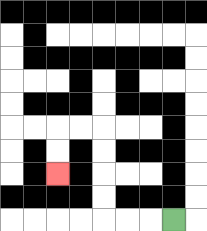{'start': '[7, 9]', 'end': '[2, 7]', 'path_directions': 'L,L,L,U,U,U,U,L,L,D,D', 'path_coordinates': '[[7, 9], [6, 9], [5, 9], [4, 9], [4, 8], [4, 7], [4, 6], [4, 5], [3, 5], [2, 5], [2, 6], [2, 7]]'}